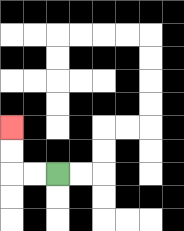{'start': '[2, 7]', 'end': '[0, 5]', 'path_directions': 'L,L,U,U', 'path_coordinates': '[[2, 7], [1, 7], [0, 7], [0, 6], [0, 5]]'}